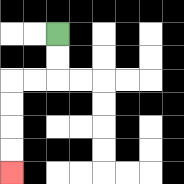{'start': '[2, 1]', 'end': '[0, 7]', 'path_directions': 'D,D,L,L,D,D,D,D', 'path_coordinates': '[[2, 1], [2, 2], [2, 3], [1, 3], [0, 3], [0, 4], [0, 5], [0, 6], [0, 7]]'}